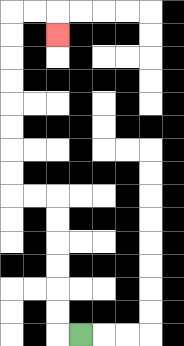{'start': '[3, 14]', 'end': '[2, 1]', 'path_directions': 'L,U,U,U,U,U,U,L,L,U,U,U,U,U,U,U,U,R,R,D', 'path_coordinates': '[[3, 14], [2, 14], [2, 13], [2, 12], [2, 11], [2, 10], [2, 9], [2, 8], [1, 8], [0, 8], [0, 7], [0, 6], [0, 5], [0, 4], [0, 3], [0, 2], [0, 1], [0, 0], [1, 0], [2, 0], [2, 1]]'}